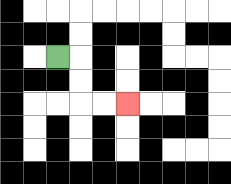{'start': '[2, 2]', 'end': '[5, 4]', 'path_directions': 'R,D,D,R,R', 'path_coordinates': '[[2, 2], [3, 2], [3, 3], [3, 4], [4, 4], [5, 4]]'}